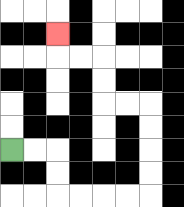{'start': '[0, 6]', 'end': '[2, 1]', 'path_directions': 'R,R,D,D,R,R,R,R,U,U,U,U,L,L,U,U,L,L,U', 'path_coordinates': '[[0, 6], [1, 6], [2, 6], [2, 7], [2, 8], [3, 8], [4, 8], [5, 8], [6, 8], [6, 7], [6, 6], [6, 5], [6, 4], [5, 4], [4, 4], [4, 3], [4, 2], [3, 2], [2, 2], [2, 1]]'}